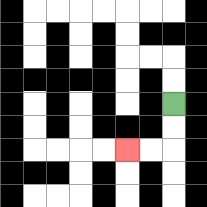{'start': '[7, 4]', 'end': '[5, 6]', 'path_directions': 'D,D,L,L', 'path_coordinates': '[[7, 4], [7, 5], [7, 6], [6, 6], [5, 6]]'}